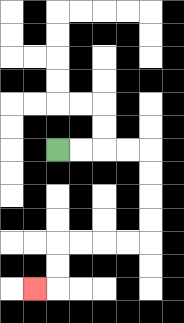{'start': '[2, 6]', 'end': '[1, 12]', 'path_directions': 'R,R,R,R,D,D,D,D,L,L,L,L,D,D,L', 'path_coordinates': '[[2, 6], [3, 6], [4, 6], [5, 6], [6, 6], [6, 7], [6, 8], [6, 9], [6, 10], [5, 10], [4, 10], [3, 10], [2, 10], [2, 11], [2, 12], [1, 12]]'}